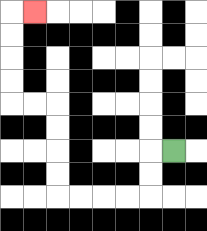{'start': '[7, 6]', 'end': '[1, 0]', 'path_directions': 'L,D,D,L,L,L,L,U,U,U,U,L,L,U,U,U,U,R', 'path_coordinates': '[[7, 6], [6, 6], [6, 7], [6, 8], [5, 8], [4, 8], [3, 8], [2, 8], [2, 7], [2, 6], [2, 5], [2, 4], [1, 4], [0, 4], [0, 3], [0, 2], [0, 1], [0, 0], [1, 0]]'}